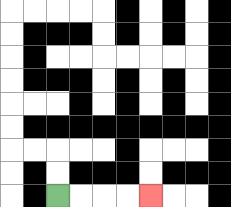{'start': '[2, 8]', 'end': '[6, 8]', 'path_directions': 'R,R,R,R', 'path_coordinates': '[[2, 8], [3, 8], [4, 8], [5, 8], [6, 8]]'}